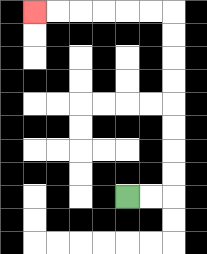{'start': '[5, 8]', 'end': '[1, 0]', 'path_directions': 'R,R,U,U,U,U,U,U,U,U,L,L,L,L,L,L', 'path_coordinates': '[[5, 8], [6, 8], [7, 8], [7, 7], [7, 6], [7, 5], [7, 4], [7, 3], [7, 2], [7, 1], [7, 0], [6, 0], [5, 0], [4, 0], [3, 0], [2, 0], [1, 0]]'}